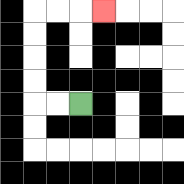{'start': '[3, 4]', 'end': '[4, 0]', 'path_directions': 'L,L,U,U,U,U,R,R,R', 'path_coordinates': '[[3, 4], [2, 4], [1, 4], [1, 3], [1, 2], [1, 1], [1, 0], [2, 0], [3, 0], [4, 0]]'}